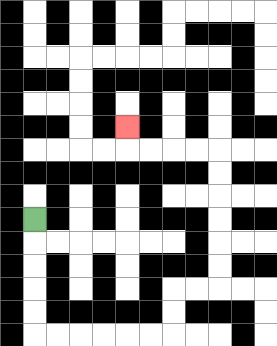{'start': '[1, 9]', 'end': '[5, 5]', 'path_directions': 'D,D,D,D,D,R,R,R,R,R,R,U,U,R,R,U,U,U,U,U,U,L,L,L,L,U', 'path_coordinates': '[[1, 9], [1, 10], [1, 11], [1, 12], [1, 13], [1, 14], [2, 14], [3, 14], [4, 14], [5, 14], [6, 14], [7, 14], [7, 13], [7, 12], [8, 12], [9, 12], [9, 11], [9, 10], [9, 9], [9, 8], [9, 7], [9, 6], [8, 6], [7, 6], [6, 6], [5, 6], [5, 5]]'}